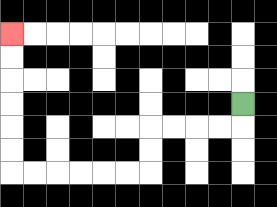{'start': '[10, 4]', 'end': '[0, 1]', 'path_directions': 'D,L,L,L,L,D,D,L,L,L,L,L,L,U,U,U,U,U,U', 'path_coordinates': '[[10, 4], [10, 5], [9, 5], [8, 5], [7, 5], [6, 5], [6, 6], [6, 7], [5, 7], [4, 7], [3, 7], [2, 7], [1, 7], [0, 7], [0, 6], [0, 5], [0, 4], [0, 3], [0, 2], [0, 1]]'}